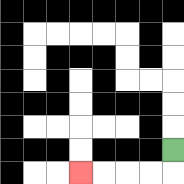{'start': '[7, 6]', 'end': '[3, 7]', 'path_directions': 'D,L,L,L,L', 'path_coordinates': '[[7, 6], [7, 7], [6, 7], [5, 7], [4, 7], [3, 7]]'}